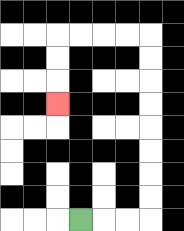{'start': '[3, 9]', 'end': '[2, 4]', 'path_directions': 'R,R,R,U,U,U,U,U,U,U,U,L,L,L,L,D,D,D', 'path_coordinates': '[[3, 9], [4, 9], [5, 9], [6, 9], [6, 8], [6, 7], [6, 6], [6, 5], [6, 4], [6, 3], [6, 2], [6, 1], [5, 1], [4, 1], [3, 1], [2, 1], [2, 2], [2, 3], [2, 4]]'}